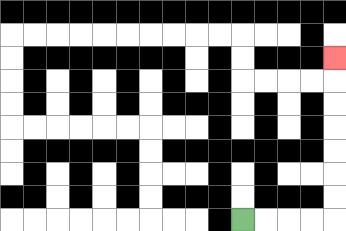{'start': '[10, 9]', 'end': '[14, 2]', 'path_directions': 'R,R,R,R,U,U,U,U,U,U,U', 'path_coordinates': '[[10, 9], [11, 9], [12, 9], [13, 9], [14, 9], [14, 8], [14, 7], [14, 6], [14, 5], [14, 4], [14, 3], [14, 2]]'}